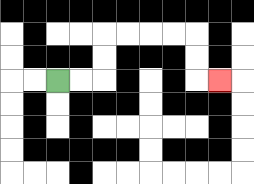{'start': '[2, 3]', 'end': '[9, 3]', 'path_directions': 'R,R,U,U,R,R,R,R,D,D,R', 'path_coordinates': '[[2, 3], [3, 3], [4, 3], [4, 2], [4, 1], [5, 1], [6, 1], [7, 1], [8, 1], [8, 2], [8, 3], [9, 3]]'}